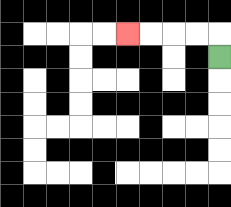{'start': '[9, 2]', 'end': '[5, 1]', 'path_directions': 'U,L,L,L,L', 'path_coordinates': '[[9, 2], [9, 1], [8, 1], [7, 1], [6, 1], [5, 1]]'}